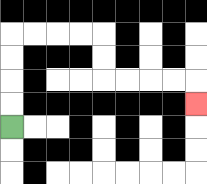{'start': '[0, 5]', 'end': '[8, 4]', 'path_directions': 'U,U,U,U,R,R,R,R,D,D,R,R,R,R,D', 'path_coordinates': '[[0, 5], [0, 4], [0, 3], [0, 2], [0, 1], [1, 1], [2, 1], [3, 1], [4, 1], [4, 2], [4, 3], [5, 3], [6, 3], [7, 3], [8, 3], [8, 4]]'}